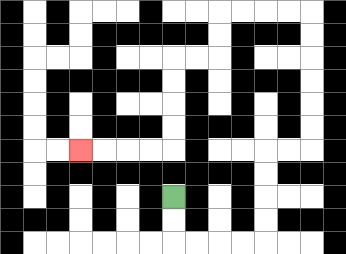{'start': '[7, 8]', 'end': '[3, 6]', 'path_directions': 'D,D,R,R,R,R,U,U,U,U,R,R,U,U,U,U,U,U,L,L,L,L,D,D,L,L,D,D,D,D,L,L,L,L', 'path_coordinates': '[[7, 8], [7, 9], [7, 10], [8, 10], [9, 10], [10, 10], [11, 10], [11, 9], [11, 8], [11, 7], [11, 6], [12, 6], [13, 6], [13, 5], [13, 4], [13, 3], [13, 2], [13, 1], [13, 0], [12, 0], [11, 0], [10, 0], [9, 0], [9, 1], [9, 2], [8, 2], [7, 2], [7, 3], [7, 4], [7, 5], [7, 6], [6, 6], [5, 6], [4, 6], [3, 6]]'}